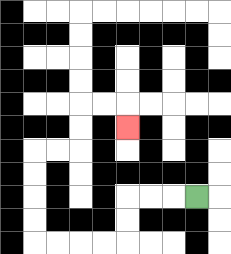{'start': '[8, 8]', 'end': '[5, 5]', 'path_directions': 'L,L,L,D,D,L,L,L,L,U,U,U,U,R,R,U,U,R,R,D', 'path_coordinates': '[[8, 8], [7, 8], [6, 8], [5, 8], [5, 9], [5, 10], [4, 10], [3, 10], [2, 10], [1, 10], [1, 9], [1, 8], [1, 7], [1, 6], [2, 6], [3, 6], [3, 5], [3, 4], [4, 4], [5, 4], [5, 5]]'}